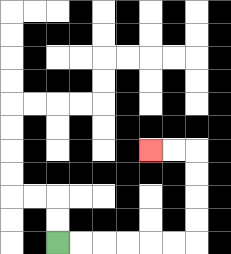{'start': '[2, 10]', 'end': '[6, 6]', 'path_directions': 'R,R,R,R,R,R,U,U,U,U,L,L', 'path_coordinates': '[[2, 10], [3, 10], [4, 10], [5, 10], [6, 10], [7, 10], [8, 10], [8, 9], [8, 8], [8, 7], [8, 6], [7, 6], [6, 6]]'}